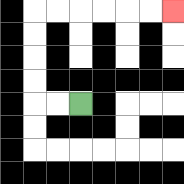{'start': '[3, 4]', 'end': '[7, 0]', 'path_directions': 'L,L,U,U,U,U,R,R,R,R,R,R', 'path_coordinates': '[[3, 4], [2, 4], [1, 4], [1, 3], [1, 2], [1, 1], [1, 0], [2, 0], [3, 0], [4, 0], [5, 0], [6, 0], [7, 0]]'}